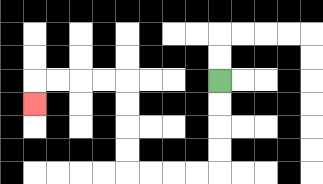{'start': '[9, 3]', 'end': '[1, 4]', 'path_directions': 'D,D,D,D,L,L,L,L,U,U,U,U,L,L,L,L,D', 'path_coordinates': '[[9, 3], [9, 4], [9, 5], [9, 6], [9, 7], [8, 7], [7, 7], [6, 7], [5, 7], [5, 6], [5, 5], [5, 4], [5, 3], [4, 3], [3, 3], [2, 3], [1, 3], [1, 4]]'}